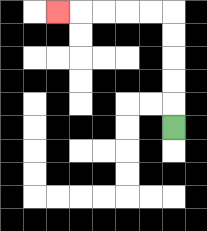{'start': '[7, 5]', 'end': '[2, 0]', 'path_directions': 'U,U,U,U,U,L,L,L,L,L', 'path_coordinates': '[[7, 5], [7, 4], [7, 3], [7, 2], [7, 1], [7, 0], [6, 0], [5, 0], [4, 0], [3, 0], [2, 0]]'}